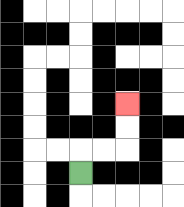{'start': '[3, 7]', 'end': '[5, 4]', 'path_directions': 'U,R,R,U,U', 'path_coordinates': '[[3, 7], [3, 6], [4, 6], [5, 6], [5, 5], [5, 4]]'}